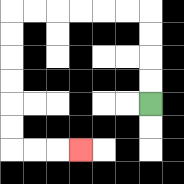{'start': '[6, 4]', 'end': '[3, 6]', 'path_directions': 'U,U,U,U,L,L,L,L,L,L,D,D,D,D,D,D,R,R,R', 'path_coordinates': '[[6, 4], [6, 3], [6, 2], [6, 1], [6, 0], [5, 0], [4, 0], [3, 0], [2, 0], [1, 0], [0, 0], [0, 1], [0, 2], [0, 3], [0, 4], [0, 5], [0, 6], [1, 6], [2, 6], [3, 6]]'}